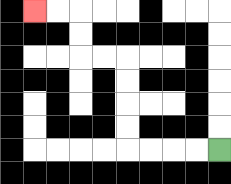{'start': '[9, 6]', 'end': '[1, 0]', 'path_directions': 'L,L,L,L,U,U,U,U,L,L,U,U,L,L', 'path_coordinates': '[[9, 6], [8, 6], [7, 6], [6, 6], [5, 6], [5, 5], [5, 4], [5, 3], [5, 2], [4, 2], [3, 2], [3, 1], [3, 0], [2, 0], [1, 0]]'}